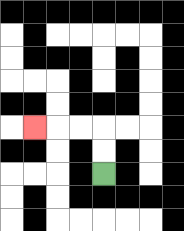{'start': '[4, 7]', 'end': '[1, 5]', 'path_directions': 'U,U,L,L,L', 'path_coordinates': '[[4, 7], [4, 6], [4, 5], [3, 5], [2, 5], [1, 5]]'}